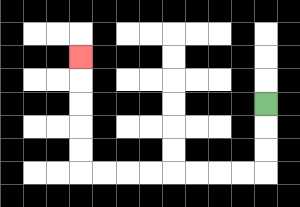{'start': '[11, 4]', 'end': '[3, 2]', 'path_directions': 'D,D,D,L,L,L,L,L,L,L,L,U,U,U,U,U', 'path_coordinates': '[[11, 4], [11, 5], [11, 6], [11, 7], [10, 7], [9, 7], [8, 7], [7, 7], [6, 7], [5, 7], [4, 7], [3, 7], [3, 6], [3, 5], [3, 4], [3, 3], [3, 2]]'}